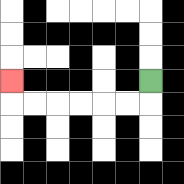{'start': '[6, 3]', 'end': '[0, 3]', 'path_directions': 'D,L,L,L,L,L,L,U', 'path_coordinates': '[[6, 3], [6, 4], [5, 4], [4, 4], [3, 4], [2, 4], [1, 4], [0, 4], [0, 3]]'}